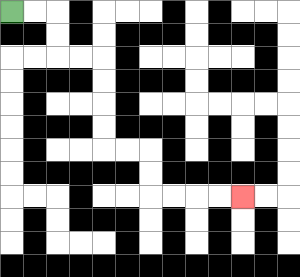{'start': '[0, 0]', 'end': '[10, 8]', 'path_directions': 'R,R,D,D,R,R,D,D,D,D,R,R,D,D,R,R,R,R', 'path_coordinates': '[[0, 0], [1, 0], [2, 0], [2, 1], [2, 2], [3, 2], [4, 2], [4, 3], [4, 4], [4, 5], [4, 6], [5, 6], [6, 6], [6, 7], [6, 8], [7, 8], [8, 8], [9, 8], [10, 8]]'}